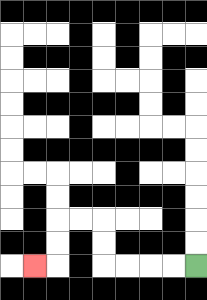{'start': '[8, 11]', 'end': '[1, 11]', 'path_directions': 'L,L,L,L,U,U,L,L,D,D,L', 'path_coordinates': '[[8, 11], [7, 11], [6, 11], [5, 11], [4, 11], [4, 10], [4, 9], [3, 9], [2, 9], [2, 10], [2, 11], [1, 11]]'}